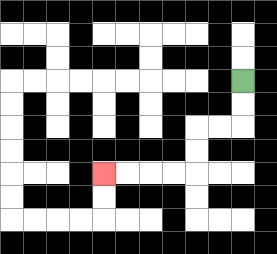{'start': '[10, 3]', 'end': '[4, 7]', 'path_directions': 'D,D,L,L,D,D,L,L,L,L', 'path_coordinates': '[[10, 3], [10, 4], [10, 5], [9, 5], [8, 5], [8, 6], [8, 7], [7, 7], [6, 7], [5, 7], [4, 7]]'}